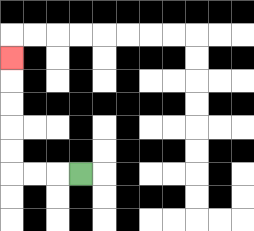{'start': '[3, 7]', 'end': '[0, 2]', 'path_directions': 'L,L,L,U,U,U,U,U', 'path_coordinates': '[[3, 7], [2, 7], [1, 7], [0, 7], [0, 6], [0, 5], [0, 4], [0, 3], [0, 2]]'}